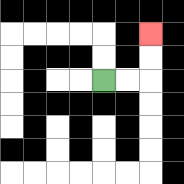{'start': '[4, 3]', 'end': '[6, 1]', 'path_directions': 'R,R,U,U', 'path_coordinates': '[[4, 3], [5, 3], [6, 3], [6, 2], [6, 1]]'}